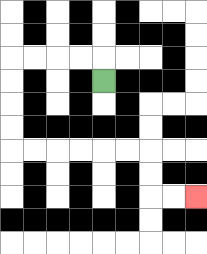{'start': '[4, 3]', 'end': '[8, 8]', 'path_directions': 'U,L,L,L,L,D,D,D,D,R,R,R,R,R,R,D,D,R,R', 'path_coordinates': '[[4, 3], [4, 2], [3, 2], [2, 2], [1, 2], [0, 2], [0, 3], [0, 4], [0, 5], [0, 6], [1, 6], [2, 6], [3, 6], [4, 6], [5, 6], [6, 6], [6, 7], [6, 8], [7, 8], [8, 8]]'}